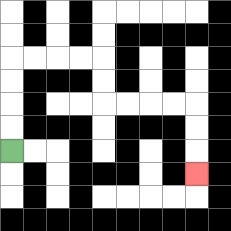{'start': '[0, 6]', 'end': '[8, 7]', 'path_directions': 'U,U,U,U,R,R,R,R,D,D,R,R,R,R,D,D,D', 'path_coordinates': '[[0, 6], [0, 5], [0, 4], [0, 3], [0, 2], [1, 2], [2, 2], [3, 2], [4, 2], [4, 3], [4, 4], [5, 4], [6, 4], [7, 4], [8, 4], [8, 5], [8, 6], [8, 7]]'}